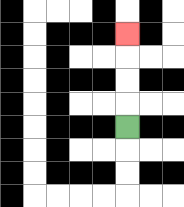{'start': '[5, 5]', 'end': '[5, 1]', 'path_directions': 'U,U,U,U', 'path_coordinates': '[[5, 5], [5, 4], [5, 3], [5, 2], [5, 1]]'}